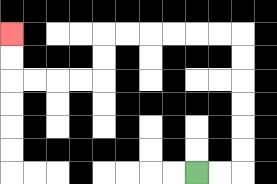{'start': '[8, 7]', 'end': '[0, 1]', 'path_directions': 'R,R,U,U,U,U,U,U,L,L,L,L,L,L,D,D,L,L,L,L,U,U', 'path_coordinates': '[[8, 7], [9, 7], [10, 7], [10, 6], [10, 5], [10, 4], [10, 3], [10, 2], [10, 1], [9, 1], [8, 1], [7, 1], [6, 1], [5, 1], [4, 1], [4, 2], [4, 3], [3, 3], [2, 3], [1, 3], [0, 3], [0, 2], [0, 1]]'}